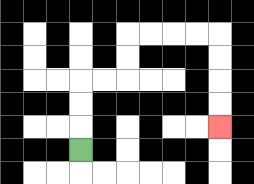{'start': '[3, 6]', 'end': '[9, 5]', 'path_directions': 'U,U,U,R,R,U,U,R,R,R,R,D,D,D,D', 'path_coordinates': '[[3, 6], [3, 5], [3, 4], [3, 3], [4, 3], [5, 3], [5, 2], [5, 1], [6, 1], [7, 1], [8, 1], [9, 1], [9, 2], [9, 3], [9, 4], [9, 5]]'}